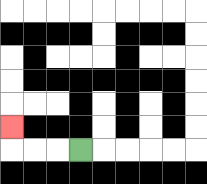{'start': '[3, 6]', 'end': '[0, 5]', 'path_directions': 'L,L,L,U', 'path_coordinates': '[[3, 6], [2, 6], [1, 6], [0, 6], [0, 5]]'}